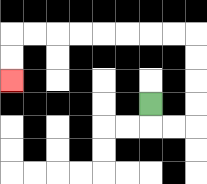{'start': '[6, 4]', 'end': '[0, 3]', 'path_directions': 'D,R,R,U,U,U,U,L,L,L,L,L,L,L,L,D,D', 'path_coordinates': '[[6, 4], [6, 5], [7, 5], [8, 5], [8, 4], [8, 3], [8, 2], [8, 1], [7, 1], [6, 1], [5, 1], [4, 1], [3, 1], [2, 1], [1, 1], [0, 1], [0, 2], [0, 3]]'}